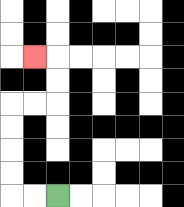{'start': '[2, 8]', 'end': '[1, 2]', 'path_directions': 'L,L,U,U,U,U,R,R,U,U,L', 'path_coordinates': '[[2, 8], [1, 8], [0, 8], [0, 7], [0, 6], [0, 5], [0, 4], [1, 4], [2, 4], [2, 3], [2, 2], [1, 2]]'}